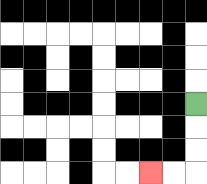{'start': '[8, 4]', 'end': '[6, 7]', 'path_directions': 'D,D,D,L,L', 'path_coordinates': '[[8, 4], [8, 5], [8, 6], [8, 7], [7, 7], [6, 7]]'}